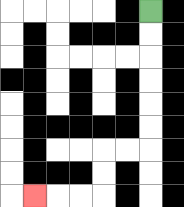{'start': '[6, 0]', 'end': '[1, 8]', 'path_directions': 'D,D,D,D,D,D,L,L,D,D,L,L,L', 'path_coordinates': '[[6, 0], [6, 1], [6, 2], [6, 3], [6, 4], [6, 5], [6, 6], [5, 6], [4, 6], [4, 7], [4, 8], [3, 8], [2, 8], [1, 8]]'}